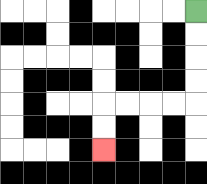{'start': '[8, 0]', 'end': '[4, 6]', 'path_directions': 'D,D,D,D,L,L,L,L,D,D', 'path_coordinates': '[[8, 0], [8, 1], [8, 2], [8, 3], [8, 4], [7, 4], [6, 4], [5, 4], [4, 4], [4, 5], [4, 6]]'}